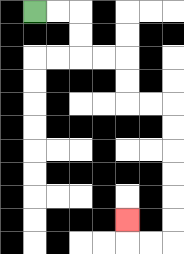{'start': '[1, 0]', 'end': '[5, 9]', 'path_directions': 'R,R,D,D,R,R,D,D,R,R,D,D,D,D,D,D,L,L,U', 'path_coordinates': '[[1, 0], [2, 0], [3, 0], [3, 1], [3, 2], [4, 2], [5, 2], [5, 3], [5, 4], [6, 4], [7, 4], [7, 5], [7, 6], [7, 7], [7, 8], [7, 9], [7, 10], [6, 10], [5, 10], [5, 9]]'}